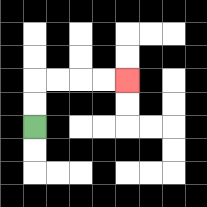{'start': '[1, 5]', 'end': '[5, 3]', 'path_directions': 'U,U,R,R,R,R', 'path_coordinates': '[[1, 5], [1, 4], [1, 3], [2, 3], [3, 3], [4, 3], [5, 3]]'}